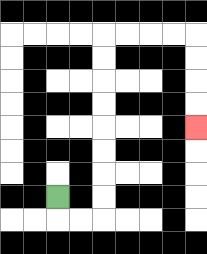{'start': '[2, 8]', 'end': '[8, 5]', 'path_directions': 'D,R,R,U,U,U,U,U,U,U,U,R,R,R,R,D,D,D,D', 'path_coordinates': '[[2, 8], [2, 9], [3, 9], [4, 9], [4, 8], [4, 7], [4, 6], [4, 5], [4, 4], [4, 3], [4, 2], [4, 1], [5, 1], [6, 1], [7, 1], [8, 1], [8, 2], [8, 3], [8, 4], [8, 5]]'}